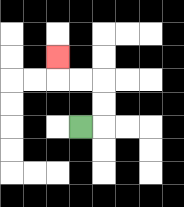{'start': '[3, 5]', 'end': '[2, 2]', 'path_directions': 'R,U,U,L,L,U', 'path_coordinates': '[[3, 5], [4, 5], [4, 4], [4, 3], [3, 3], [2, 3], [2, 2]]'}